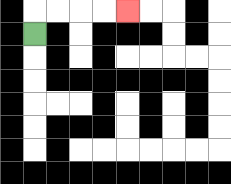{'start': '[1, 1]', 'end': '[5, 0]', 'path_directions': 'U,R,R,R,R', 'path_coordinates': '[[1, 1], [1, 0], [2, 0], [3, 0], [4, 0], [5, 0]]'}